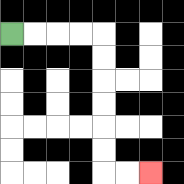{'start': '[0, 1]', 'end': '[6, 7]', 'path_directions': 'R,R,R,R,D,D,D,D,D,D,R,R', 'path_coordinates': '[[0, 1], [1, 1], [2, 1], [3, 1], [4, 1], [4, 2], [4, 3], [4, 4], [4, 5], [4, 6], [4, 7], [5, 7], [6, 7]]'}